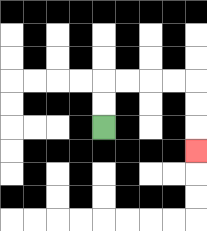{'start': '[4, 5]', 'end': '[8, 6]', 'path_directions': 'U,U,R,R,R,R,D,D,D', 'path_coordinates': '[[4, 5], [4, 4], [4, 3], [5, 3], [6, 3], [7, 3], [8, 3], [8, 4], [8, 5], [8, 6]]'}